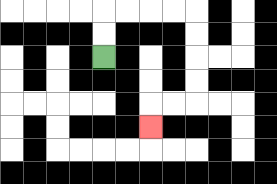{'start': '[4, 2]', 'end': '[6, 5]', 'path_directions': 'U,U,R,R,R,R,D,D,D,D,L,L,D', 'path_coordinates': '[[4, 2], [4, 1], [4, 0], [5, 0], [6, 0], [7, 0], [8, 0], [8, 1], [8, 2], [8, 3], [8, 4], [7, 4], [6, 4], [6, 5]]'}